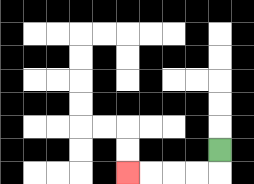{'start': '[9, 6]', 'end': '[5, 7]', 'path_directions': 'D,L,L,L,L', 'path_coordinates': '[[9, 6], [9, 7], [8, 7], [7, 7], [6, 7], [5, 7]]'}